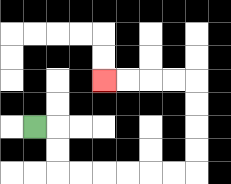{'start': '[1, 5]', 'end': '[4, 3]', 'path_directions': 'R,D,D,R,R,R,R,R,R,U,U,U,U,L,L,L,L', 'path_coordinates': '[[1, 5], [2, 5], [2, 6], [2, 7], [3, 7], [4, 7], [5, 7], [6, 7], [7, 7], [8, 7], [8, 6], [8, 5], [8, 4], [8, 3], [7, 3], [6, 3], [5, 3], [4, 3]]'}